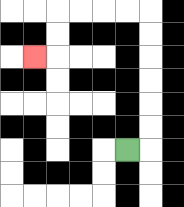{'start': '[5, 6]', 'end': '[1, 2]', 'path_directions': 'R,U,U,U,U,U,U,L,L,L,L,D,D,L', 'path_coordinates': '[[5, 6], [6, 6], [6, 5], [6, 4], [6, 3], [6, 2], [6, 1], [6, 0], [5, 0], [4, 0], [3, 0], [2, 0], [2, 1], [2, 2], [1, 2]]'}